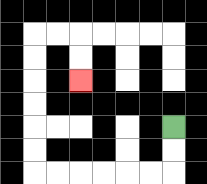{'start': '[7, 5]', 'end': '[3, 3]', 'path_directions': 'D,D,L,L,L,L,L,L,U,U,U,U,U,U,R,R,D,D', 'path_coordinates': '[[7, 5], [7, 6], [7, 7], [6, 7], [5, 7], [4, 7], [3, 7], [2, 7], [1, 7], [1, 6], [1, 5], [1, 4], [1, 3], [1, 2], [1, 1], [2, 1], [3, 1], [3, 2], [3, 3]]'}